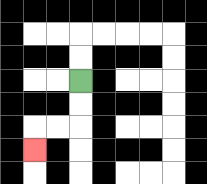{'start': '[3, 3]', 'end': '[1, 6]', 'path_directions': 'D,D,L,L,D', 'path_coordinates': '[[3, 3], [3, 4], [3, 5], [2, 5], [1, 5], [1, 6]]'}